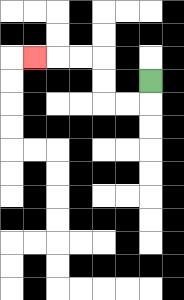{'start': '[6, 3]', 'end': '[1, 2]', 'path_directions': 'D,L,L,U,U,L,L,L', 'path_coordinates': '[[6, 3], [6, 4], [5, 4], [4, 4], [4, 3], [4, 2], [3, 2], [2, 2], [1, 2]]'}